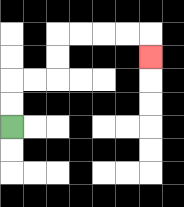{'start': '[0, 5]', 'end': '[6, 2]', 'path_directions': 'U,U,R,R,U,U,R,R,R,R,D', 'path_coordinates': '[[0, 5], [0, 4], [0, 3], [1, 3], [2, 3], [2, 2], [2, 1], [3, 1], [4, 1], [5, 1], [6, 1], [6, 2]]'}